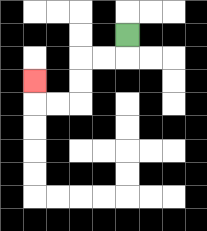{'start': '[5, 1]', 'end': '[1, 3]', 'path_directions': 'D,L,L,D,D,L,L,U', 'path_coordinates': '[[5, 1], [5, 2], [4, 2], [3, 2], [3, 3], [3, 4], [2, 4], [1, 4], [1, 3]]'}